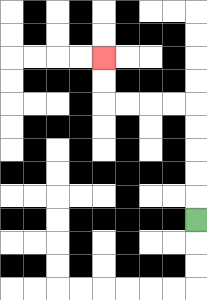{'start': '[8, 9]', 'end': '[4, 2]', 'path_directions': 'U,U,U,U,U,L,L,L,L,U,U', 'path_coordinates': '[[8, 9], [8, 8], [8, 7], [8, 6], [8, 5], [8, 4], [7, 4], [6, 4], [5, 4], [4, 4], [4, 3], [4, 2]]'}